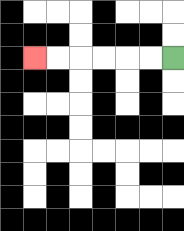{'start': '[7, 2]', 'end': '[1, 2]', 'path_directions': 'L,L,L,L,L,L', 'path_coordinates': '[[7, 2], [6, 2], [5, 2], [4, 2], [3, 2], [2, 2], [1, 2]]'}